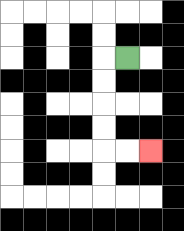{'start': '[5, 2]', 'end': '[6, 6]', 'path_directions': 'L,D,D,D,D,R,R', 'path_coordinates': '[[5, 2], [4, 2], [4, 3], [4, 4], [4, 5], [4, 6], [5, 6], [6, 6]]'}